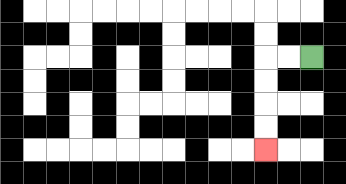{'start': '[13, 2]', 'end': '[11, 6]', 'path_directions': 'L,L,D,D,D,D', 'path_coordinates': '[[13, 2], [12, 2], [11, 2], [11, 3], [11, 4], [11, 5], [11, 6]]'}